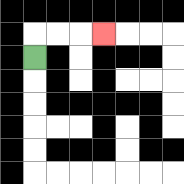{'start': '[1, 2]', 'end': '[4, 1]', 'path_directions': 'U,R,R,R', 'path_coordinates': '[[1, 2], [1, 1], [2, 1], [3, 1], [4, 1]]'}